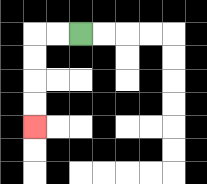{'start': '[3, 1]', 'end': '[1, 5]', 'path_directions': 'L,L,D,D,D,D', 'path_coordinates': '[[3, 1], [2, 1], [1, 1], [1, 2], [1, 3], [1, 4], [1, 5]]'}